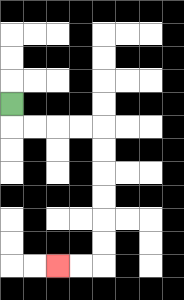{'start': '[0, 4]', 'end': '[2, 11]', 'path_directions': 'D,R,R,R,R,D,D,D,D,D,D,L,L', 'path_coordinates': '[[0, 4], [0, 5], [1, 5], [2, 5], [3, 5], [4, 5], [4, 6], [4, 7], [4, 8], [4, 9], [4, 10], [4, 11], [3, 11], [2, 11]]'}